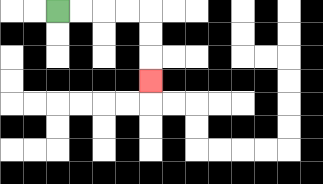{'start': '[2, 0]', 'end': '[6, 3]', 'path_directions': 'R,R,R,R,D,D,D', 'path_coordinates': '[[2, 0], [3, 0], [4, 0], [5, 0], [6, 0], [6, 1], [6, 2], [6, 3]]'}